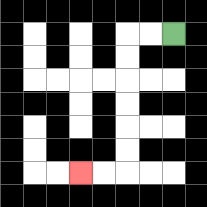{'start': '[7, 1]', 'end': '[3, 7]', 'path_directions': 'L,L,D,D,D,D,D,D,L,L', 'path_coordinates': '[[7, 1], [6, 1], [5, 1], [5, 2], [5, 3], [5, 4], [5, 5], [5, 6], [5, 7], [4, 7], [3, 7]]'}